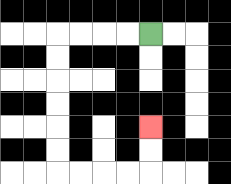{'start': '[6, 1]', 'end': '[6, 5]', 'path_directions': 'L,L,L,L,D,D,D,D,D,D,R,R,R,R,U,U', 'path_coordinates': '[[6, 1], [5, 1], [4, 1], [3, 1], [2, 1], [2, 2], [2, 3], [2, 4], [2, 5], [2, 6], [2, 7], [3, 7], [4, 7], [5, 7], [6, 7], [6, 6], [6, 5]]'}